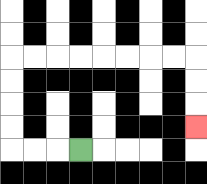{'start': '[3, 6]', 'end': '[8, 5]', 'path_directions': 'L,L,L,U,U,U,U,R,R,R,R,R,R,R,R,D,D,D', 'path_coordinates': '[[3, 6], [2, 6], [1, 6], [0, 6], [0, 5], [0, 4], [0, 3], [0, 2], [1, 2], [2, 2], [3, 2], [4, 2], [5, 2], [6, 2], [7, 2], [8, 2], [8, 3], [8, 4], [8, 5]]'}